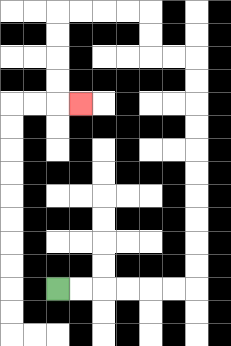{'start': '[2, 12]', 'end': '[3, 4]', 'path_directions': 'R,R,R,R,R,R,U,U,U,U,U,U,U,U,U,U,L,L,U,U,L,L,L,L,D,D,D,D,R', 'path_coordinates': '[[2, 12], [3, 12], [4, 12], [5, 12], [6, 12], [7, 12], [8, 12], [8, 11], [8, 10], [8, 9], [8, 8], [8, 7], [8, 6], [8, 5], [8, 4], [8, 3], [8, 2], [7, 2], [6, 2], [6, 1], [6, 0], [5, 0], [4, 0], [3, 0], [2, 0], [2, 1], [2, 2], [2, 3], [2, 4], [3, 4]]'}